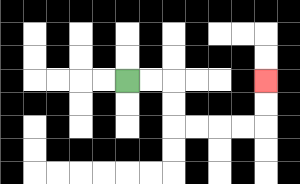{'start': '[5, 3]', 'end': '[11, 3]', 'path_directions': 'R,R,D,D,R,R,R,R,U,U', 'path_coordinates': '[[5, 3], [6, 3], [7, 3], [7, 4], [7, 5], [8, 5], [9, 5], [10, 5], [11, 5], [11, 4], [11, 3]]'}